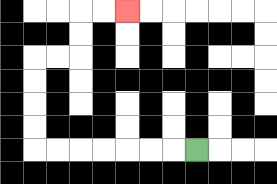{'start': '[8, 6]', 'end': '[5, 0]', 'path_directions': 'L,L,L,L,L,L,L,U,U,U,U,R,R,U,U,R,R', 'path_coordinates': '[[8, 6], [7, 6], [6, 6], [5, 6], [4, 6], [3, 6], [2, 6], [1, 6], [1, 5], [1, 4], [1, 3], [1, 2], [2, 2], [3, 2], [3, 1], [3, 0], [4, 0], [5, 0]]'}